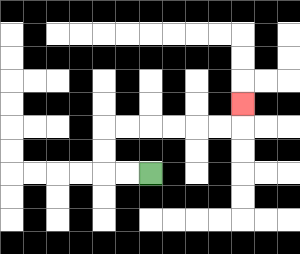{'start': '[6, 7]', 'end': '[10, 4]', 'path_directions': 'L,L,U,U,R,R,R,R,R,R,U', 'path_coordinates': '[[6, 7], [5, 7], [4, 7], [4, 6], [4, 5], [5, 5], [6, 5], [7, 5], [8, 5], [9, 5], [10, 5], [10, 4]]'}